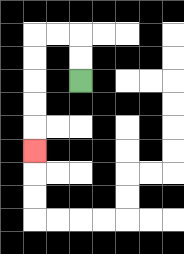{'start': '[3, 3]', 'end': '[1, 6]', 'path_directions': 'U,U,L,L,D,D,D,D,D', 'path_coordinates': '[[3, 3], [3, 2], [3, 1], [2, 1], [1, 1], [1, 2], [1, 3], [1, 4], [1, 5], [1, 6]]'}